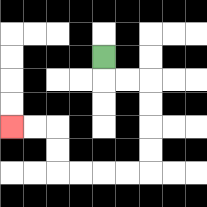{'start': '[4, 2]', 'end': '[0, 5]', 'path_directions': 'D,R,R,D,D,D,D,L,L,L,L,U,U,L,L', 'path_coordinates': '[[4, 2], [4, 3], [5, 3], [6, 3], [6, 4], [6, 5], [6, 6], [6, 7], [5, 7], [4, 7], [3, 7], [2, 7], [2, 6], [2, 5], [1, 5], [0, 5]]'}